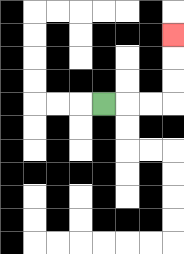{'start': '[4, 4]', 'end': '[7, 1]', 'path_directions': 'R,R,R,U,U,U', 'path_coordinates': '[[4, 4], [5, 4], [6, 4], [7, 4], [7, 3], [7, 2], [7, 1]]'}